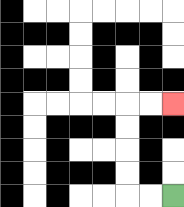{'start': '[7, 8]', 'end': '[7, 4]', 'path_directions': 'L,L,U,U,U,U,R,R', 'path_coordinates': '[[7, 8], [6, 8], [5, 8], [5, 7], [5, 6], [5, 5], [5, 4], [6, 4], [7, 4]]'}